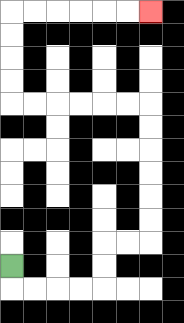{'start': '[0, 11]', 'end': '[6, 0]', 'path_directions': 'D,R,R,R,R,U,U,R,R,U,U,U,U,U,U,L,L,L,L,L,L,U,U,U,U,R,R,R,R,R,R', 'path_coordinates': '[[0, 11], [0, 12], [1, 12], [2, 12], [3, 12], [4, 12], [4, 11], [4, 10], [5, 10], [6, 10], [6, 9], [6, 8], [6, 7], [6, 6], [6, 5], [6, 4], [5, 4], [4, 4], [3, 4], [2, 4], [1, 4], [0, 4], [0, 3], [0, 2], [0, 1], [0, 0], [1, 0], [2, 0], [3, 0], [4, 0], [5, 0], [6, 0]]'}